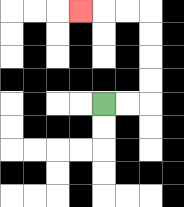{'start': '[4, 4]', 'end': '[3, 0]', 'path_directions': 'R,R,U,U,U,U,L,L,L', 'path_coordinates': '[[4, 4], [5, 4], [6, 4], [6, 3], [6, 2], [6, 1], [6, 0], [5, 0], [4, 0], [3, 0]]'}